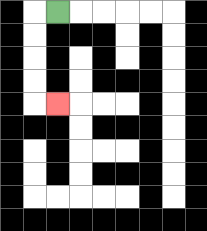{'start': '[2, 0]', 'end': '[2, 4]', 'path_directions': 'L,D,D,D,D,R', 'path_coordinates': '[[2, 0], [1, 0], [1, 1], [1, 2], [1, 3], [1, 4], [2, 4]]'}